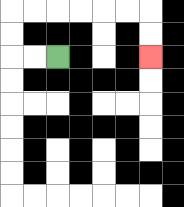{'start': '[2, 2]', 'end': '[6, 2]', 'path_directions': 'L,L,U,U,R,R,R,R,R,R,D,D', 'path_coordinates': '[[2, 2], [1, 2], [0, 2], [0, 1], [0, 0], [1, 0], [2, 0], [3, 0], [4, 0], [5, 0], [6, 0], [6, 1], [6, 2]]'}